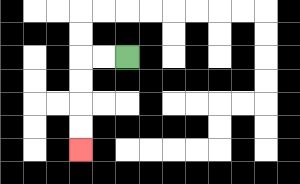{'start': '[5, 2]', 'end': '[3, 6]', 'path_directions': 'L,L,D,D,D,D', 'path_coordinates': '[[5, 2], [4, 2], [3, 2], [3, 3], [3, 4], [3, 5], [3, 6]]'}